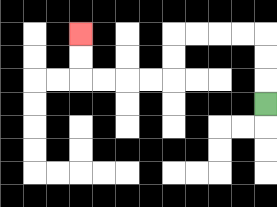{'start': '[11, 4]', 'end': '[3, 1]', 'path_directions': 'U,U,U,L,L,L,L,D,D,L,L,L,L,U,U', 'path_coordinates': '[[11, 4], [11, 3], [11, 2], [11, 1], [10, 1], [9, 1], [8, 1], [7, 1], [7, 2], [7, 3], [6, 3], [5, 3], [4, 3], [3, 3], [3, 2], [3, 1]]'}